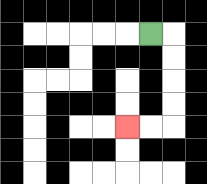{'start': '[6, 1]', 'end': '[5, 5]', 'path_directions': 'R,D,D,D,D,L,L', 'path_coordinates': '[[6, 1], [7, 1], [7, 2], [7, 3], [7, 4], [7, 5], [6, 5], [5, 5]]'}